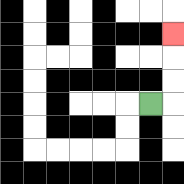{'start': '[6, 4]', 'end': '[7, 1]', 'path_directions': 'R,U,U,U', 'path_coordinates': '[[6, 4], [7, 4], [7, 3], [7, 2], [7, 1]]'}